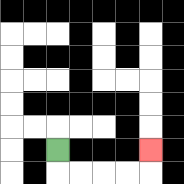{'start': '[2, 6]', 'end': '[6, 6]', 'path_directions': 'D,R,R,R,R,U', 'path_coordinates': '[[2, 6], [2, 7], [3, 7], [4, 7], [5, 7], [6, 7], [6, 6]]'}